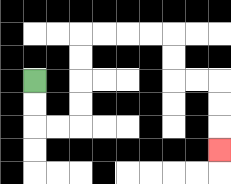{'start': '[1, 3]', 'end': '[9, 6]', 'path_directions': 'D,D,R,R,U,U,U,U,R,R,R,R,D,D,R,R,D,D,D', 'path_coordinates': '[[1, 3], [1, 4], [1, 5], [2, 5], [3, 5], [3, 4], [3, 3], [3, 2], [3, 1], [4, 1], [5, 1], [6, 1], [7, 1], [7, 2], [7, 3], [8, 3], [9, 3], [9, 4], [9, 5], [9, 6]]'}